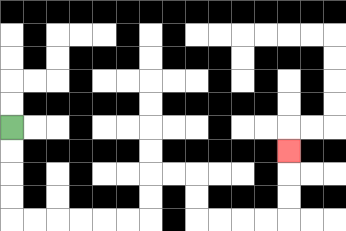{'start': '[0, 5]', 'end': '[12, 6]', 'path_directions': 'D,D,D,D,R,R,R,R,R,R,U,U,R,R,D,D,R,R,R,R,U,U,U', 'path_coordinates': '[[0, 5], [0, 6], [0, 7], [0, 8], [0, 9], [1, 9], [2, 9], [3, 9], [4, 9], [5, 9], [6, 9], [6, 8], [6, 7], [7, 7], [8, 7], [8, 8], [8, 9], [9, 9], [10, 9], [11, 9], [12, 9], [12, 8], [12, 7], [12, 6]]'}